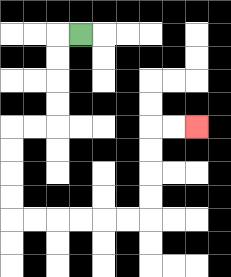{'start': '[3, 1]', 'end': '[8, 5]', 'path_directions': 'L,D,D,D,D,L,L,D,D,D,D,R,R,R,R,R,R,U,U,U,U,R,R', 'path_coordinates': '[[3, 1], [2, 1], [2, 2], [2, 3], [2, 4], [2, 5], [1, 5], [0, 5], [0, 6], [0, 7], [0, 8], [0, 9], [1, 9], [2, 9], [3, 9], [4, 9], [5, 9], [6, 9], [6, 8], [6, 7], [6, 6], [6, 5], [7, 5], [8, 5]]'}